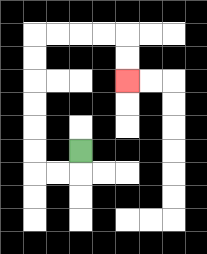{'start': '[3, 6]', 'end': '[5, 3]', 'path_directions': 'D,L,L,U,U,U,U,U,U,R,R,R,R,D,D', 'path_coordinates': '[[3, 6], [3, 7], [2, 7], [1, 7], [1, 6], [1, 5], [1, 4], [1, 3], [1, 2], [1, 1], [2, 1], [3, 1], [4, 1], [5, 1], [5, 2], [5, 3]]'}